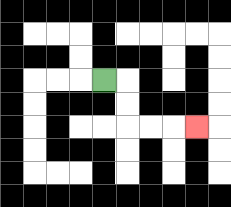{'start': '[4, 3]', 'end': '[8, 5]', 'path_directions': 'R,D,D,R,R,R', 'path_coordinates': '[[4, 3], [5, 3], [5, 4], [5, 5], [6, 5], [7, 5], [8, 5]]'}